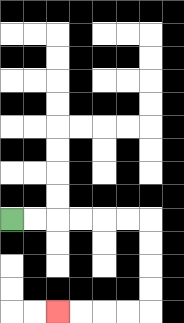{'start': '[0, 9]', 'end': '[2, 13]', 'path_directions': 'R,R,R,R,R,R,D,D,D,D,L,L,L,L', 'path_coordinates': '[[0, 9], [1, 9], [2, 9], [3, 9], [4, 9], [5, 9], [6, 9], [6, 10], [6, 11], [6, 12], [6, 13], [5, 13], [4, 13], [3, 13], [2, 13]]'}